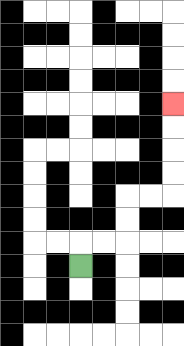{'start': '[3, 11]', 'end': '[7, 4]', 'path_directions': 'U,R,R,U,U,R,R,U,U,U,U', 'path_coordinates': '[[3, 11], [3, 10], [4, 10], [5, 10], [5, 9], [5, 8], [6, 8], [7, 8], [7, 7], [7, 6], [7, 5], [7, 4]]'}